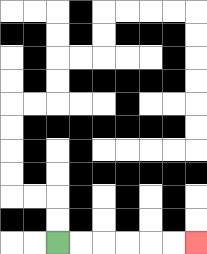{'start': '[2, 10]', 'end': '[8, 10]', 'path_directions': 'R,R,R,R,R,R', 'path_coordinates': '[[2, 10], [3, 10], [4, 10], [5, 10], [6, 10], [7, 10], [8, 10]]'}